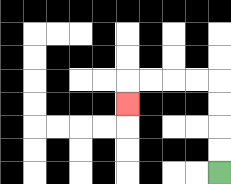{'start': '[9, 7]', 'end': '[5, 4]', 'path_directions': 'U,U,U,U,L,L,L,L,D', 'path_coordinates': '[[9, 7], [9, 6], [9, 5], [9, 4], [9, 3], [8, 3], [7, 3], [6, 3], [5, 3], [5, 4]]'}